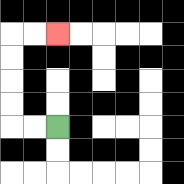{'start': '[2, 5]', 'end': '[2, 1]', 'path_directions': 'L,L,U,U,U,U,R,R', 'path_coordinates': '[[2, 5], [1, 5], [0, 5], [0, 4], [0, 3], [0, 2], [0, 1], [1, 1], [2, 1]]'}